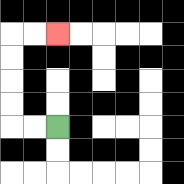{'start': '[2, 5]', 'end': '[2, 1]', 'path_directions': 'L,L,U,U,U,U,R,R', 'path_coordinates': '[[2, 5], [1, 5], [0, 5], [0, 4], [0, 3], [0, 2], [0, 1], [1, 1], [2, 1]]'}